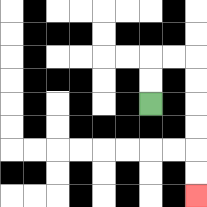{'start': '[6, 4]', 'end': '[8, 8]', 'path_directions': 'U,U,R,R,D,D,D,D,D,D', 'path_coordinates': '[[6, 4], [6, 3], [6, 2], [7, 2], [8, 2], [8, 3], [8, 4], [8, 5], [8, 6], [8, 7], [8, 8]]'}